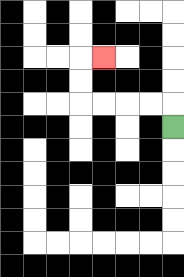{'start': '[7, 5]', 'end': '[4, 2]', 'path_directions': 'U,L,L,L,L,U,U,R', 'path_coordinates': '[[7, 5], [7, 4], [6, 4], [5, 4], [4, 4], [3, 4], [3, 3], [3, 2], [4, 2]]'}